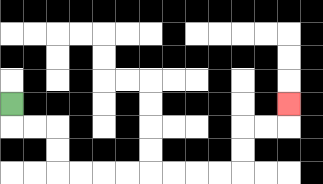{'start': '[0, 4]', 'end': '[12, 4]', 'path_directions': 'D,R,R,D,D,R,R,R,R,R,R,R,R,U,U,R,R,U', 'path_coordinates': '[[0, 4], [0, 5], [1, 5], [2, 5], [2, 6], [2, 7], [3, 7], [4, 7], [5, 7], [6, 7], [7, 7], [8, 7], [9, 7], [10, 7], [10, 6], [10, 5], [11, 5], [12, 5], [12, 4]]'}